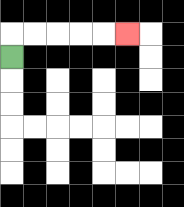{'start': '[0, 2]', 'end': '[5, 1]', 'path_directions': 'U,R,R,R,R,R', 'path_coordinates': '[[0, 2], [0, 1], [1, 1], [2, 1], [3, 1], [4, 1], [5, 1]]'}